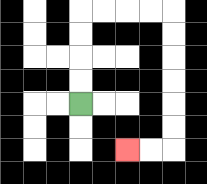{'start': '[3, 4]', 'end': '[5, 6]', 'path_directions': 'U,U,U,U,R,R,R,R,D,D,D,D,D,D,L,L', 'path_coordinates': '[[3, 4], [3, 3], [3, 2], [3, 1], [3, 0], [4, 0], [5, 0], [6, 0], [7, 0], [7, 1], [7, 2], [7, 3], [7, 4], [7, 5], [7, 6], [6, 6], [5, 6]]'}